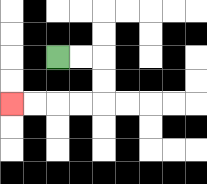{'start': '[2, 2]', 'end': '[0, 4]', 'path_directions': 'R,R,D,D,L,L,L,L', 'path_coordinates': '[[2, 2], [3, 2], [4, 2], [4, 3], [4, 4], [3, 4], [2, 4], [1, 4], [0, 4]]'}